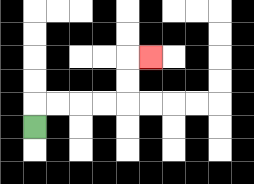{'start': '[1, 5]', 'end': '[6, 2]', 'path_directions': 'U,R,R,R,R,U,U,R', 'path_coordinates': '[[1, 5], [1, 4], [2, 4], [3, 4], [4, 4], [5, 4], [5, 3], [5, 2], [6, 2]]'}